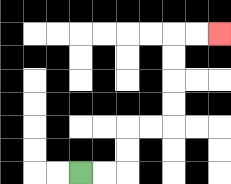{'start': '[3, 7]', 'end': '[9, 1]', 'path_directions': 'R,R,U,U,R,R,U,U,U,U,R,R', 'path_coordinates': '[[3, 7], [4, 7], [5, 7], [5, 6], [5, 5], [6, 5], [7, 5], [7, 4], [7, 3], [7, 2], [7, 1], [8, 1], [9, 1]]'}